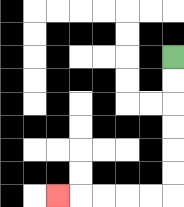{'start': '[7, 2]', 'end': '[2, 8]', 'path_directions': 'D,D,D,D,D,D,L,L,L,L,L', 'path_coordinates': '[[7, 2], [7, 3], [7, 4], [7, 5], [7, 6], [7, 7], [7, 8], [6, 8], [5, 8], [4, 8], [3, 8], [2, 8]]'}